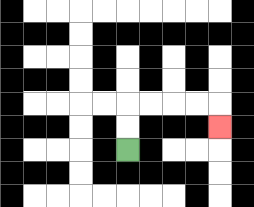{'start': '[5, 6]', 'end': '[9, 5]', 'path_directions': 'U,U,R,R,R,R,D', 'path_coordinates': '[[5, 6], [5, 5], [5, 4], [6, 4], [7, 4], [8, 4], [9, 4], [9, 5]]'}